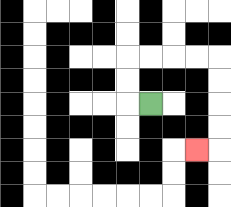{'start': '[6, 4]', 'end': '[8, 6]', 'path_directions': 'L,U,U,R,R,R,R,D,D,D,D,L', 'path_coordinates': '[[6, 4], [5, 4], [5, 3], [5, 2], [6, 2], [7, 2], [8, 2], [9, 2], [9, 3], [9, 4], [9, 5], [9, 6], [8, 6]]'}